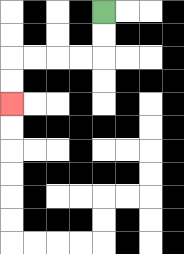{'start': '[4, 0]', 'end': '[0, 4]', 'path_directions': 'D,D,L,L,L,L,D,D', 'path_coordinates': '[[4, 0], [4, 1], [4, 2], [3, 2], [2, 2], [1, 2], [0, 2], [0, 3], [0, 4]]'}